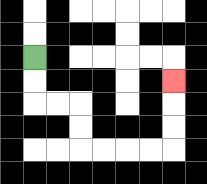{'start': '[1, 2]', 'end': '[7, 3]', 'path_directions': 'D,D,R,R,D,D,R,R,R,R,U,U,U', 'path_coordinates': '[[1, 2], [1, 3], [1, 4], [2, 4], [3, 4], [3, 5], [3, 6], [4, 6], [5, 6], [6, 6], [7, 6], [7, 5], [7, 4], [7, 3]]'}